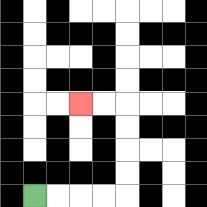{'start': '[1, 8]', 'end': '[3, 4]', 'path_directions': 'R,R,R,R,U,U,U,U,L,L', 'path_coordinates': '[[1, 8], [2, 8], [3, 8], [4, 8], [5, 8], [5, 7], [5, 6], [5, 5], [5, 4], [4, 4], [3, 4]]'}